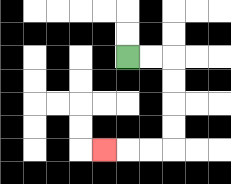{'start': '[5, 2]', 'end': '[4, 6]', 'path_directions': 'R,R,D,D,D,D,L,L,L', 'path_coordinates': '[[5, 2], [6, 2], [7, 2], [7, 3], [7, 4], [7, 5], [7, 6], [6, 6], [5, 6], [4, 6]]'}